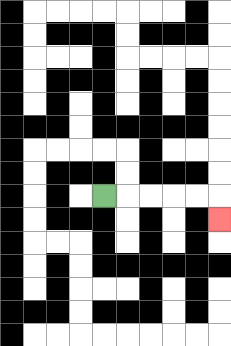{'start': '[4, 8]', 'end': '[9, 9]', 'path_directions': 'R,R,R,R,R,D', 'path_coordinates': '[[4, 8], [5, 8], [6, 8], [7, 8], [8, 8], [9, 8], [9, 9]]'}